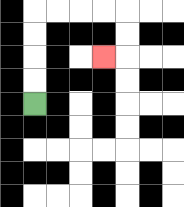{'start': '[1, 4]', 'end': '[4, 2]', 'path_directions': 'U,U,U,U,R,R,R,R,D,D,L', 'path_coordinates': '[[1, 4], [1, 3], [1, 2], [1, 1], [1, 0], [2, 0], [3, 0], [4, 0], [5, 0], [5, 1], [5, 2], [4, 2]]'}